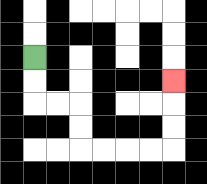{'start': '[1, 2]', 'end': '[7, 3]', 'path_directions': 'D,D,R,R,D,D,R,R,R,R,U,U,U', 'path_coordinates': '[[1, 2], [1, 3], [1, 4], [2, 4], [3, 4], [3, 5], [3, 6], [4, 6], [5, 6], [6, 6], [7, 6], [7, 5], [7, 4], [7, 3]]'}